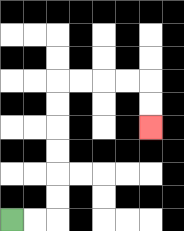{'start': '[0, 9]', 'end': '[6, 5]', 'path_directions': 'R,R,U,U,U,U,U,U,R,R,R,R,D,D', 'path_coordinates': '[[0, 9], [1, 9], [2, 9], [2, 8], [2, 7], [2, 6], [2, 5], [2, 4], [2, 3], [3, 3], [4, 3], [5, 3], [6, 3], [6, 4], [6, 5]]'}